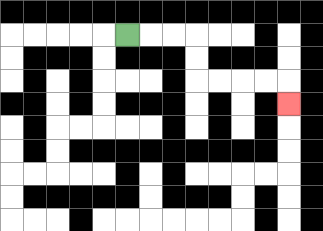{'start': '[5, 1]', 'end': '[12, 4]', 'path_directions': 'R,R,R,D,D,R,R,R,R,D', 'path_coordinates': '[[5, 1], [6, 1], [7, 1], [8, 1], [8, 2], [8, 3], [9, 3], [10, 3], [11, 3], [12, 3], [12, 4]]'}